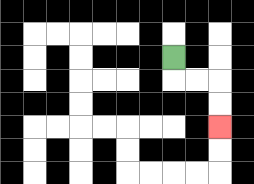{'start': '[7, 2]', 'end': '[9, 5]', 'path_directions': 'D,R,R,D,D', 'path_coordinates': '[[7, 2], [7, 3], [8, 3], [9, 3], [9, 4], [9, 5]]'}